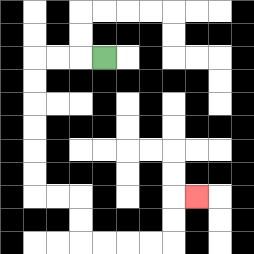{'start': '[4, 2]', 'end': '[8, 8]', 'path_directions': 'L,L,L,D,D,D,D,D,D,R,R,D,D,R,R,R,R,U,U,R', 'path_coordinates': '[[4, 2], [3, 2], [2, 2], [1, 2], [1, 3], [1, 4], [1, 5], [1, 6], [1, 7], [1, 8], [2, 8], [3, 8], [3, 9], [3, 10], [4, 10], [5, 10], [6, 10], [7, 10], [7, 9], [7, 8], [8, 8]]'}